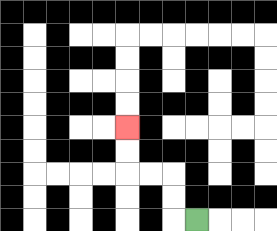{'start': '[8, 9]', 'end': '[5, 5]', 'path_directions': 'L,U,U,L,L,U,U', 'path_coordinates': '[[8, 9], [7, 9], [7, 8], [7, 7], [6, 7], [5, 7], [5, 6], [5, 5]]'}